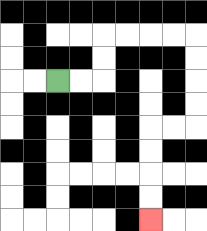{'start': '[2, 3]', 'end': '[6, 9]', 'path_directions': 'R,R,U,U,R,R,R,R,D,D,D,D,L,L,D,D,D,D', 'path_coordinates': '[[2, 3], [3, 3], [4, 3], [4, 2], [4, 1], [5, 1], [6, 1], [7, 1], [8, 1], [8, 2], [8, 3], [8, 4], [8, 5], [7, 5], [6, 5], [6, 6], [6, 7], [6, 8], [6, 9]]'}